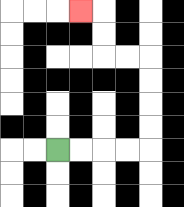{'start': '[2, 6]', 'end': '[3, 0]', 'path_directions': 'R,R,R,R,U,U,U,U,L,L,U,U,L', 'path_coordinates': '[[2, 6], [3, 6], [4, 6], [5, 6], [6, 6], [6, 5], [6, 4], [6, 3], [6, 2], [5, 2], [4, 2], [4, 1], [4, 0], [3, 0]]'}